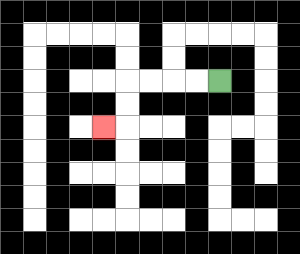{'start': '[9, 3]', 'end': '[4, 5]', 'path_directions': 'L,L,L,L,D,D,L', 'path_coordinates': '[[9, 3], [8, 3], [7, 3], [6, 3], [5, 3], [5, 4], [5, 5], [4, 5]]'}